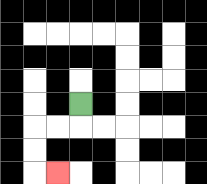{'start': '[3, 4]', 'end': '[2, 7]', 'path_directions': 'D,L,L,D,D,R', 'path_coordinates': '[[3, 4], [3, 5], [2, 5], [1, 5], [1, 6], [1, 7], [2, 7]]'}